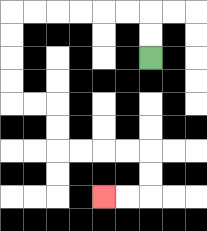{'start': '[6, 2]', 'end': '[4, 8]', 'path_directions': 'U,U,L,L,L,L,L,L,D,D,D,D,R,R,D,D,R,R,R,R,D,D,L,L', 'path_coordinates': '[[6, 2], [6, 1], [6, 0], [5, 0], [4, 0], [3, 0], [2, 0], [1, 0], [0, 0], [0, 1], [0, 2], [0, 3], [0, 4], [1, 4], [2, 4], [2, 5], [2, 6], [3, 6], [4, 6], [5, 6], [6, 6], [6, 7], [6, 8], [5, 8], [4, 8]]'}